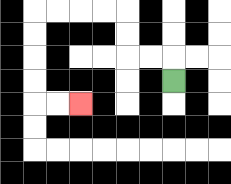{'start': '[7, 3]', 'end': '[3, 4]', 'path_directions': 'U,L,L,U,U,L,L,L,L,D,D,D,D,R,R', 'path_coordinates': '[[7, 3], [7, 2], [6, 2], [5, 2], [5, 1], [5, 0], [4, 0], [3, 0], [2, 0], [1, 0], [1, 1], [1, 2], [1, 3], [1, 4], [2, 4], [3, 4]]'}